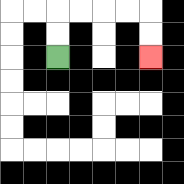{'start': '[2, 2]', 'end': '[6, 2]', 'path_directions': 'U,U,R,R,R,R,D,D', 'path_coordinates': '[[2, 2], [2, 1], [2, 0], [3, 0], [4, 0], [5, 0], [6, 0], [6, 1], [6, 2]]'}